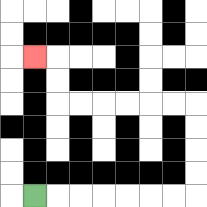{'start': '[1, 8]', 'end': '[1, 2]', 'path_directions': 'R,R,R,R,R,R,R,U,U,U,U,L,L,L,L,L,L,U,U,L', 'path_coordinates': '[[1, 8], [2, 8], [3, 8], [4, 8], [5, 8], [6, 8], [7, 8], [8, 8], [8, 7], [8, 6], [8, 5], [8, 4], [7, 4], [6, 4], [5, 4], [4, 4], [3, 4], [2, 4], [2, 3], [2, 2], [1, 2]]'}